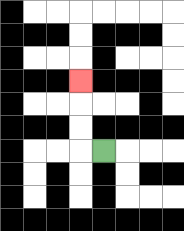{'start': '[4, 6]', 'end': '[3, 3]', 'path_directions': 'L,U,U,U', 'path_coordinates': '[[4, 6], [3, 6], [3, 5], [3, 4], [3, 3]]'}